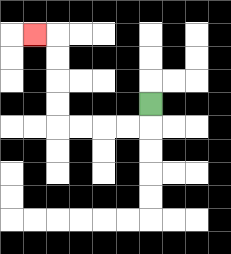{'start': '[6, 4]', 'end': '[1, 1]', 'path_directions': 'D,L,L,L,L,U,U,U,U,L', 'path_coordinates': '[[6, 4], [6, 5], [5, 5], [4, 5], [3, 5], [2, 5], [2, 4], [2, 3], [2, 2], [2, 1], [1, 1]]'}